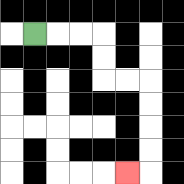{'start': '[1, 1]', 'end': '[5, 7]', 'path_directions': 'R,R,R,D,D,R,R,D,D,D,D,L', 'path_coordinates': '[[1, 1], [2, 1], [3, 1], [4, 1], [4, 2], [4, 3], [5, 3], [6, 3], [6, 4], [6, 5], [6, 6], [6, 7], [5, 7]]'}